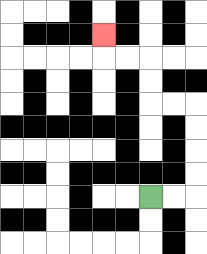{'start': '[6, 8]', 'end': '[4, 1]', 'path_directions': 'R,R,U,U,U,U,L,L,U,U,L,L,U', 'path_coordinates': '[[6, 8], [7, 8], [8, 8], [8, 7], [8, 6], [8, 5], [8, 4], [7, 4], [6, 4], [6, 3], [6, 2], [5, 2], [4, 2], [4, 1]]'}